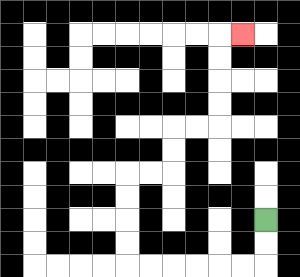{'start': '[11, 9]', 'end': '[10, 1]', 'path_directions': 'D,D,L,L,L,L,L,L,U,U,U,U,R,R,U,U,R,R,U,U,U,U,R', 'path_coordinates': '[[11, 9], [11, 10], [11, 11], [10, 11], [9, 11], [8, 11], [7, 11], [6, 11], [5, 11], [5, 10], [5, 9], [5, 8], [5, 7], [6, 7], [7, 7], [7, 6], [7, 5], [8, 5], [9, 5], [9, 4], [9, 3], [9, 2], [9, 1], [10, 1]]'}